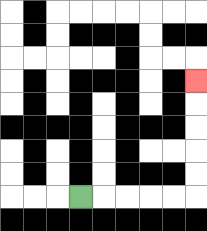{'start': '[3, 8]', 'end': '[8, 3]', 'path_directions': 'R,R,R,R,R,U,U,U,U,U', 'path_coordinates': '[[3, 8], [4, 8], [5, 8], [6, 8], [7, 8], [8, 8], [8, 7], [8, 6], [8, 5], [8, 4], [8, 3]]'}